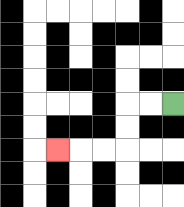{'start': '[7, 4]', 'end': '[2, 6]', 'path_directions': 'L,L,D,D,L,L,L', 'path_coordinates': '[[7, 4], [6, 4], [5, 4], [5, 5], [5, 6], [4, 6], [3, 6], [2, 6]]'}